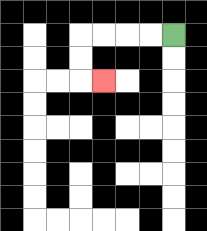{'start': '[7, 1]', 'end': '[4, 3]', 'path_directions': 'L,L,L,L,D,D,R', 'path_coordinates': '[[7, 1], [6, 1], [5, 1], [4, 1], [3, 1], [3, 2], [3, 3], [4, 3]]'}